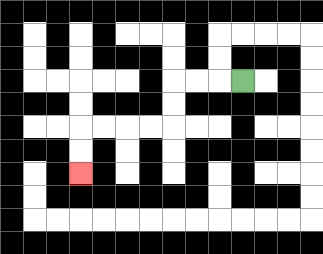{'start': '[10, 3]', 'end': '[3, 7]', 'path_directions': 'L,L,L,D,D,L,L,L,L,D,D', 'path_coordinates': '[[10, 3], [9, 3], [8, 3], [7, 3], [7, 4], [7, 5], [6, 5], [5, 5], [4, 5], [3, 5], [3, 6], [3, 7]]'}